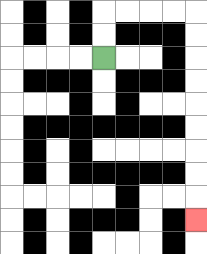{'start': '[4, 2]', 'end': '[8, 9]', 'path_directions': 'U,U,R,R,R,R,D,D,D,D,D,D,D,D,D', 'path_coordinates': '[[4, 2], [4, 1], [4, 0], [5, 0], [6, 0], [7, 0], [8, 0], [8, 1], [8, 2], [8, 3], [8, 4], [8, 5], [8, 6], [8, 7], [8, 8], [8, 9]]'}